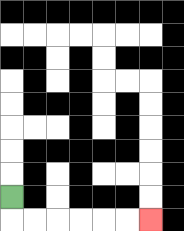{'start': '[0, 8]', 'end': '[6, 9]', 'path_directions': 'D,R,R,R,R,R,R', 'path_coordinates': '[[0, 8], [0, 9], [1, 9], [2, 9], [3, 9], [4, 9], [5, 9], [6, 9]]'}